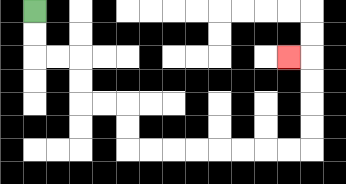{'start': '[1, 0]', 'end': '[12, 2]', 'path_directions': 'D,D,R,R,D,D,R,R,D,D,R,R,R,R,R,R,R,R,U,U,U,U,L', 'path_coordinates': '[[1, 0], [1, 1], [1, 2], [2, 2], [3, 2], [3, 3], [3, 4], [4, 4], [5, 4], [5, 5], [5, 6], [6, 6], [7, 6], [8, 6], [9, 6], [10, 6], [11, 6], [12, 6], [13, 6], [13, 5], [13, 4], [13, 3], [13, 2], [12, 2]]'}